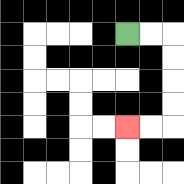{'start': '[5, 1]', 'end': '[5, 5]', 'path_directions': 'R,R,D,D,D,D,L,L', 'path_coordinates': '[[5, 1], [6, 1], [7, 1], [7, 2], [7, 3], [7, 4], [7, 5], [6, 5], [5, 5]]'}